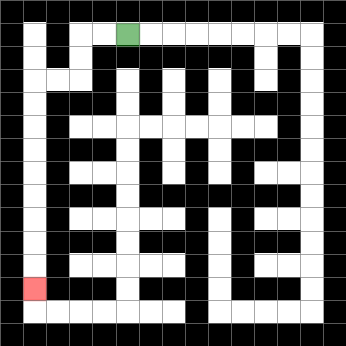{'start': '[5, 1]', 'end': '[1, 12]', 'path_directions': 'L,L,D,D,L,L,D,D,D,D,D,D,D,D,D', 'path_coordinates': '[[5, 1], [4, 1], [3, 1], [3, 2], [3, 3], [2, 3], [1, 3], [1, 4], [1, 5], [1, 6], [1, 7], [1, 8], [1, 9], [1, 10], [1, 11], [1, 12]]'}